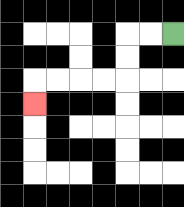{'start': '[7, 1]', 'end': '[1, 4]', 'path_directions': 'L,L,D,D,L,L,L,L,D', 'path_coordinates': '[[7, 1], [6, 1], [5, 1], [5, 2], [5, 3], [4, 3], [3, 3], [2, 3], [1, 3], [1, 4]]'}